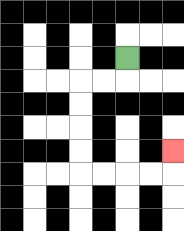{'start': '[5, 2]', 'end': '[7, 6]', 'path_directions': 'D,L,L,D,D,D,D,R,R,R,R,U', 'path_coordinates': '[[5, 2], [5, 3], [4, 3], [3, 3], [3, 4], [3, 5], [3, 6], [3, 7], [4, 7], [5, 7], [6, 7], [7, 7], [7, 6]]'}